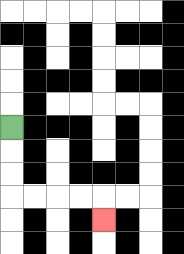{'start': '[0, 5]', 'end': '[4, 9]', 'path_directions': 'D,D,D,R,R,R,R,D', 'path_coordinates': '[[0, 5], [0, 6], [0, 7], [0, 8], [1, 8], [2, 8], [3, 8], [4, 8], [4, 9]]'}